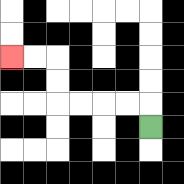{'start': '[6, 5]', 'end': '[0, 2]', 'path_directions': 'U,L,L,L,L,U,U,L,L', 'path_coordinates': '[[6, 5], [6, 4], [5, 4], [4, 4], [3, 4], [2, 4], [2, 3], [2, 2], [1, 2], [0, 2]]'}